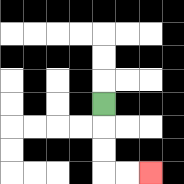{'start': '[4, 4]', 'end': '[6, 7]', 'path_directions': 'D,D,D,R,R', 'path_coordinates': '[[4, 4], [4, 5], [4, 6], [4, 7], [5, 7], [6, 7]]'}